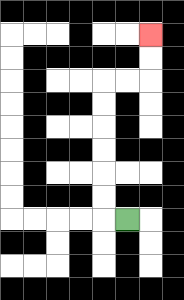{'start': '[5, 9]', 'end': '[6, 1]', 'path_directions': 'L,U,U,U,U,U,U,R,R,U,U', 'path_coordinates': '[[5, 9], [4, 9], [4, 8], [4, 7], [4, 6], [4, 5], [4, 4], [4, 3], [5, 3], [6, 3], [6, 2], [6, 1]]'}